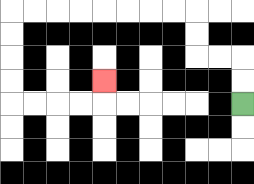{'start': '[10, 4]', 'end': '[4, 3]', 'path_directions': 'U,U,L,L,U,U,L,L,L,L,L,L,L,L,D,D,D,D,R,R,R,R,U', 'path_coordinates': '[[10, 4], [10, 3], [10, 2], [9, 2], [8, 2], [8, 1], [8, 0], [7, 0], [6, 0], [5, 0], [4, 0], [3, 0], [2, 0], [1, 0], [0, 0], [0, 1], [0, 2], [0, 3], [0, 4], [1, 4], [2, 4], [3, 4], [4, 4], [4, 3]]'}